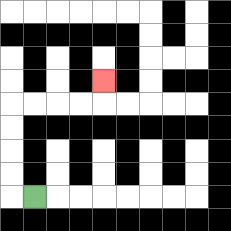{'start': '[1, 8]', 'end': '[4, 3]', 'path_directions': 'L,U,U,U,U,R,R,R,R,U', 'path_coordinates': '[[1, 8], [0, 8], [0, 7], [0, 6], [0, 5], [0, 4], [1, 4], [2, 4], [3, 4], [4, 4], [4, 3]]'}